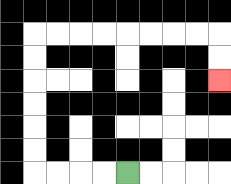{'start': '[5, 7]', 'end': '[9, 3]', 'path_directions': 'L,L,L,L,U,U,U,U,U,U,R,R,R,R,R,R,R,R,D,D', 'path_coordinates': '[[5, 7], [4, 7], [3, 7], [2, 7], [1, 7], [1, 6], [1, 5], [1, 4], [1, 3], [1, 2], [1, 1], [2, 1], [3, 1], [4, 1], [5, 1], [6, 1], [7, 1], [8, 1], [9, 1], [9, 2], [9, 3]]'}